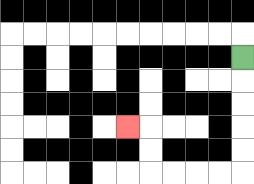{'start': '[10, 2]', 'end': '[5, 5]', 'path_directions': 'D,D,D,D,D,L,L,L,L,U,U,L', 'path_coordinates': '[[10, 2], [10, 3], [10, 4], [10, 5], [10, 6], [10, 7], [9, 7], [8, 7], [7, 7], [6, 7], [6, 6], [6, 5], [5, 5]]'}